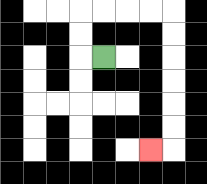{'start': '[4, 2]', 'end': '[6, 6]', 'path_directions': 'L,U,U,R,R,R,R,D,D,D,D,D,D,L', 'path_coordinates': '[[4, 2], [3, 2], [3, 1], [3, 0], [4, 0], [5, 0], [6, 0], [7, 0], [7, 1], [7, 2], [7, 3], [7, 4], [7, 5], [7, 6], [6, 6]]'}